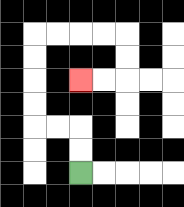{'start': '[3, 7]', 'end': '[3, 3]', 'path_directions': 'U,U,L,L,U,U,U,U,R,R,R,R,D,D,L,L', 'path_coordinates': '[[3, 7], [3, 6], [3, 5], [2, 5], [1, 5], [1, 4], [1, 3], [1, 2], [1, 1], [2, 1], [3, 1], [4, 1], [5, 1], [5, 2], [5, 3], [4, 3], [3, 3]]'}